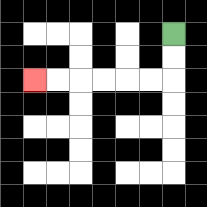{'start': '[7, 1]', 'end': '[1, 3]', 'path_directions': 'D,D,L,L,L,L,L,L', 'path_coordinates': '[[7, 1], [7, 2], [7, 3], [6, 3], [5, 3], [4, 3], [3, 3], [2, 3], [1, 3]]'}